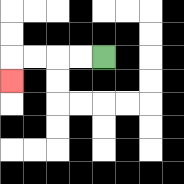{'start': '[4, 2]', 'end': '[0, 3]', 'path_directions': 'L,L,L,L,D', 'path_coordinates': '[[4, 2], [3, 2], [2, 2], [1, 2], [0, 2], [0, 3]]'}